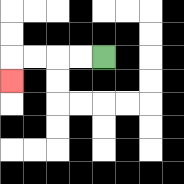{'start': '[4, 2]', 'end': '[0, 3]', 'path_directions': 'L,L,L,L,D', 'path_coordinates': '[[4, 2], [3, 2], [2, 2], [1, 2], [0, 2], [0, 3]]'}